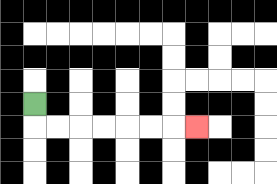{'start': '[1, 4]', 'end': '[8, 5]', 'path_directions': 'D,R,R,R,R,R,R,R', 'path_coordinates': '[[1, 4], [1, 5], [2, 5], [3, 5], [4, 5], [5, 5], [6, 5], [7, 5], [8, 5]]'}